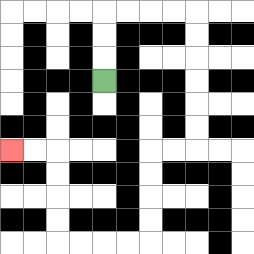{'start': '[4, 3]', 'end': '[0, 6]', 'path_directions': 'U,U,U,R,R,R,R,D,D,D,D,D,D,L,L,D,D,D,D,L,L,L,L,U,U,U,U,L,L', 'path_coordinates': '[[4, 3], [4, 2], [4, 1], [4, 0], [5, 0], [6, 0], [7, 0], [8, 0], [8, 1], [8, 2], [8, 3], [8, 4], [8, 5], [8, 6], [7, 6], [6, 6], [6, 7], [6, 8], [6, 9], [6, 10], [5, 10], [4, 10], [3, 10], [2, 10], [2, 9], [2, 8], [2, 7], [2, 6], [1, 6], [0, 6]]'}